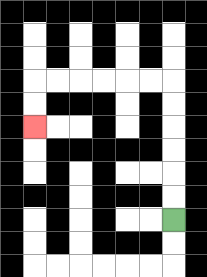{'start': '[7, 9]', 'end': '[1, 5]', 'path_directions': 'U,U,U,U,U,U,L,L,L,L,L,L,D,D', 'path_coordinates': '[[7, 9], [7, 8], [7, 7], [7, 6], [7, 5], [7, 4], [7, 3], [6, 3], [5, 3], [4, 3], [3, 3], [2, 3], [1, 3], [1, 4], [1, 5]]'}